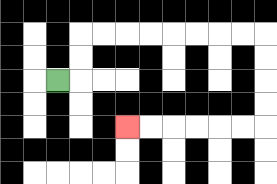{'start': '[2, 3]', 'end': '[5, 5]', 'path_directions': 'R,U,U,R,R,R,R,R,R,R,R,D,D,D,D,L,L,L,L,L,L', 'path_coordinates': '[[2, 3], [3, 3], [3, 2], [3, 1], [4, 1], [5, 1], [6, 1], [7, 1], [8, 1], [9, 1], [10, 1], [11, 1], [11, 2], [11, 3], [11, 4], [11, 5], [10, 5], [9, 5], [8, 5], [7, 5], [6, 5], [5, 5]]'}